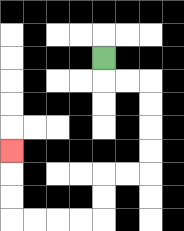{'start': '[4, 2]', 'end': '[0, 6]', 'path_directions': 'D,R,R,D,D,D,D,L,L,D,D,L,L,L,L,U,U,U', 'path_coordinates': '[[4, 2], [4, 3], [5, 3], [6, 3], [6, 4], [6, 5], [6, 6], [6, 7], [5, 7], [4, 7], [4, 8], [4, 9], [3, 9], [2, 9], [1, 9], [0, 9], [0, 8], [0, 7], [0, 6]]'}